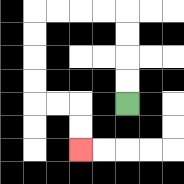{'start': '[5, 4]', 'end': '[3, 6]', 'path_directions': 'U,U,U,U,L,L,L,L,D,D,D,D,R,R,D,D', 'path_coordinates': '[[5, 4], [5, 3], [5, 2], [5, 1], [5, 0], [4, 0], [3, 0], [2, 0], [1, 0], [1, 1], [1, 2], [1, 3], [1, 4], [2, 4], [3, 4], [3, 5], [3, 6]]'}